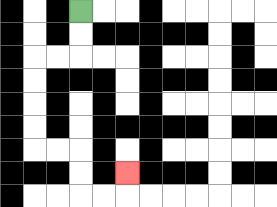{'start': '[3, 0]', 'end': '[5, 7]', 'path_directions': 'D,D,L,L,D,D,D,D,R,R,D,D,R,R,U', 'path_coordinates': '[[3, 0], [3, 1], [3, 2], [2, 2], [1, 2], [1, 3], [1, 4], [1, 5], [1, 6], [2, 6], [3, 6], [3, 7], [3, 8], [4, 8], [5, 8], [5, 7]]'}